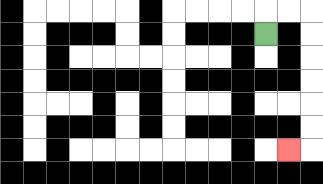{'start': '[11, 1]', 'end': '[12, 6]', 'path_directions': 'U,R,R,D,D,D,D,D,D,L', 'path_coordinates': '[[11, 1], [11, 0], [12, 0], [13, 0], [13, 1], [13, 2], [13, 3], [13, 4], [13, 5], [13, 6], [12, 6]]'}